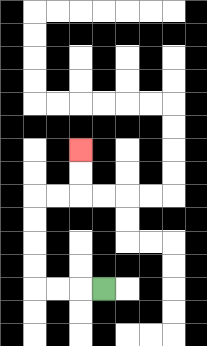{'start': '[4, 12]', 'end': '[3, 6]', 'path_directions': 'L,L,L,U,U,U,U,R,R,U,U', 'path_coordinates': '[[4, 12], [3, 12], [2, 12], [1, 12], [1, 11], [1, 10], [1, 9], [1, 8], [2, 8], [3, 8], [3, 7], [3, 6]]'}